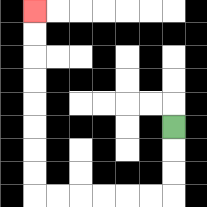{'start': '[7, 5]', 'end': '[1, 0]', 'path_directions': 'D,D,D,L,L,L,L,L,L,U,U,U,U,U,U,U,U', 'path_coordinates': '[[7, 5], [7, 6], [7, 7], [7, 8], [6, 8], [5, 8], [4, 8], [3, 8], [2, 8], [1, 8], [1, 7], [1, 6], [1, 5], [1, 4], [1, 3], [1, 2], [1, 1], [1, 0]]'}